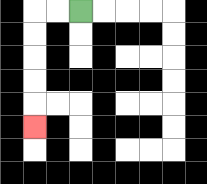{'start': '[3, 0]', 'end': '[1, 5]', 'path_directions': 'L,L,D,D,D,D,D', 'path_coordinates': '[[3, 0], [2, 0], [1, 0], [1, 1], [1, 2], [1, 3], [1, 4], [1, 5]]'}